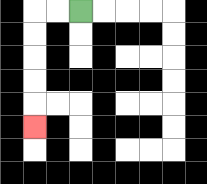{'start': '[3, 0]', 'end': '[1, 5]', 'path_directions': 'L,L,D,D,D,D,D', 'path_coordinates': '[[3, 0], [2, 0], [1, 0], [1, 1], [1, 2], [1, 3], [1, 4], [1, 5]]'}